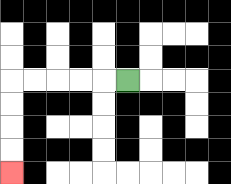{'start': '[5, 3]', 'end': '[0, 7]', 'path_directions': 'L,L,L,L,L,D,D,D,D', 'path_coordinates': '[[5, 3], [4, 3], [3, 3], [2, 3], [1, 3], [0, 3], [0, 4], [0, 5], [0, 6], [0, 7]]'}